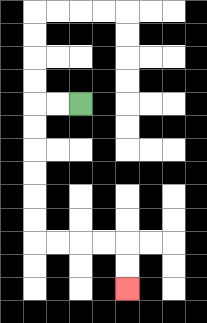{'start': '[3, 4]', 'end': '[5, 12]', 'path_directions': 'L,L,D,D,D,D,D,D,R,R,R,R,D,D', 'path_coordinates': '[[3, 4], [2, 4], [1, 4], [1, 5], [1, 6], [1, 7], [1, 8], [1, 9], [1, 10], [2, 10], [3, 10], [4, 10], [5, 10], [5, 11], [5, 12]]'}